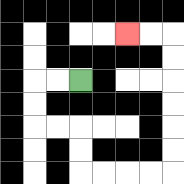{'start': '[3, 3]', 'end': '[5, 1]', 'path_directions': 'L,L,D,D,R,R,D,D,R,R,R,R,U,U,U,U,U,U,L,L', 'path_coordinates': '[[3, 3], [2, 3], [1, 3], [1, 4], [1, 5], [2, 5], [3, 5], [3, 6], [3, 7], [4, 7], [5, 7], [6, 7], [7, 7], [7, 6], [7, 5], [7, 4], [7, 3], [7, 2], [7, 1], [6, 1], [5, 1]]'}